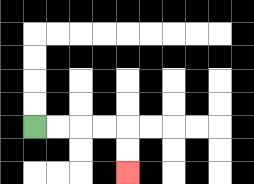{'start': '[1, 5]', 'end': '[5, 7]', 'path_directions': 'R,R,R,R,D,D', 'path_coordinates': '[[1, 5], [2, 5], [3, 5], [4, 5], [5, 5], [5, 6], [5, 7]]'}